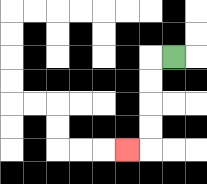{'start': '[7, 2]', 'end': '[5, 6]', 'path_directions': 'L,D,D,D,D,L', 'path_coordinates': '[[7, 2], [6, 2], [6, 3], [6, 4], [6, 5], [6, 6], [5, 6]]'}